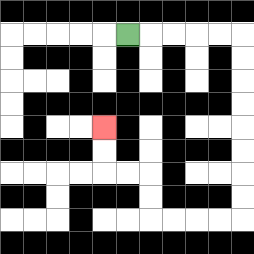{'start': '[5, 1]', 'end': '[4, 5]', 'path_directions': 'R,R,R,R,R,D,D,D,D,D,D,D,D,L,L,L,L,U,U,L,L,U,U', 'path_coordinates': '[[5, 1], [6, 1], [7, 1], [8, 1], [9, 1], [10, 1], [10, 2], [10, 3], [10, 4], [10, 5], [10, 6], [10, 7], [10, 8], [10, 9], [9, 9], [8, 9], [7, 9], [6, 9], [6, 8], [6, 7], [5, 7], [4, 7], [4, 6], [4, 5]]'}